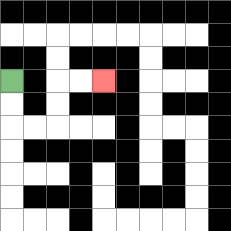{'start': '[0, 3]', 'end': '[4, 3]', 'path_directions': 'D,D,R,R,U,U,R,R', 'path_coordinates': '[[0, 3], [0, 4], [0, 5], [1, 5], [2, 5], [2, 4], [2, 3], [3, 3], [4, 3]]'}